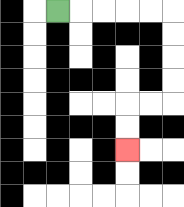{'start': '[2, 0]', 'end': '[5, 6]', 'path_directions': 'R,R,R,R,R,D,D,D,D,L,L,D,D', 'path_coordinates': '[[2, 0], [3, 0], [4, 0], [5, 0], [6, 0], [7, 0], [7, 1], [7, 2], [7, 3], [7, 4], [6, 4], [5, 4], [5, 5], [5, 6]]'}